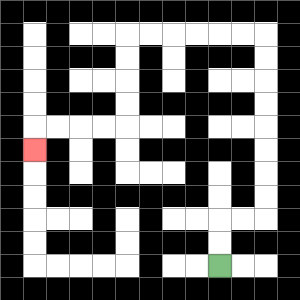{'start': '[9, 11]', 'end': '[1, 6]', 'path_directions': 'U,U,R,R,U,U,U,U,U,U,U,U,L,L,L,L,L,L,D,D,D,D,L,L,L,L,D', 'path_coordinates': '[[9, 11], [9, 10], [9, 9], [10, 9], [11, 9], [11, 8], [11, 7], [11, 6], [11, 5], [11, 4], [11, 3], [11, 2], [11, 1], [10, 1], [9, 1], [8, 1], [7, 1], [6, 1], [5, 1], [5, 2], [5, 3], [5, 4], [5, 5], [4, 5], [3, 5], [2, 5], [1, 5], [1, 6]]'}